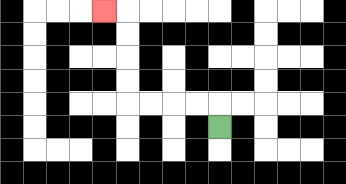{'start': '[9, 5]', 'end': '[4, 0]', 'path_directions': 'U,L,L,L,L,U,U,U,U,L', 'path_coordinates': '[[9, 5], [9, 4], [8, 4], [7, 4], [6, 4], [5, 4], [5, 3], [5, 2], [5, 1], [5, 0], [4, 0]]'}